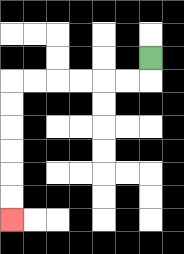{'start': '[6, 2]', 'end': '[0, 9]', 'path_directions': 'D,L,L,L,L,L,L,D,D,D,D,D,D', 'path_coordinates': '[[6, 2], [6, 3], [5, 3], [4, 3], [3, 3], [2, 3], [1, 3], [0, 3], [0, 4], [0, 5], [0, 6], [0, 7], [0, 8], [0, 9]]'}